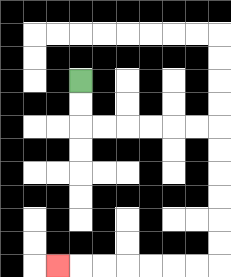{'start': '[3, 3]', 'end': '[2, 11]', 'path_directions': 'D,D,R,R,R,R,R,R,D,D,D,D,D,D,L,L,L,L,L,L,L', 'path_coordinates': '[[3, 3], [3, 4], [3, 5], [4, 5], [5, 5], [6, 5], [7, 5], [8, 5], [9, 5], [9, 6], [9, 7], [9, 8], [9, 9], [9, 10], [9, 11], [8, 11], [7, 11], [6, 11], [5, 11], [4, 11], [3, 11], [2, 11]]'}